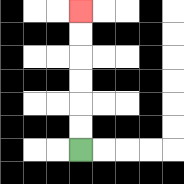{'start': '[3, 6]', 'end': '[3, 0]', 'path_directions': 'U,U,U,U,U,U', 'path_coordinates': '[[3, 6], [3, 5], [3, 4], [3, 3], [3, 2], [3, 1], [3, 0]]'}